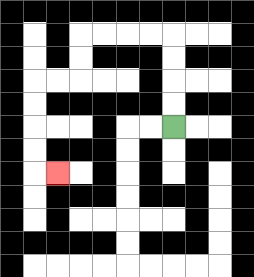{'start': '[7, 5]', 'end': '[2, 7]', 'path_directions': 'U,U,U,U,L,L,L,L,D,D,L,L,D,D,D,D,R', 'path_coordinates': '[[7, 5], [7, 4], [7, 3], [7, 2], [7, 1], [6, 1], [5, 1], [4, 1], [3, 1], [3, 2], [3, 3], [2, 3], [1, 3], [1, 4], [1, 5], [1, 6], [1, 7], [2, 7]]'}